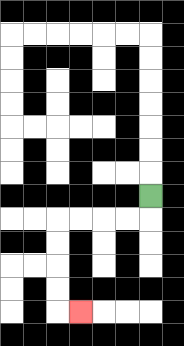{'start': '[6, 8]', 'end': '[3, 13]', 'path_directions': 'D,L,L,L,L,D,D,D,D,R', 'path_coordinates': '[[6, 8], [6, 9], [5, 9], [4, 9], [3, 9], [2, 9], [2, 10], [2, 11], [2, 12], [2, 13], [3, 13]]'}